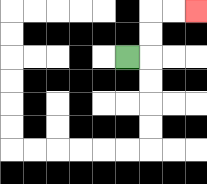{'start': '[5, 2]', 'end': '[8, 0]', 'path_directions': 'R,U,U,R,R', 'path_coordinates': '[[5, 2], [6, 2], [6, 1], [6, 0], [7, 0], [8, 0]]'}